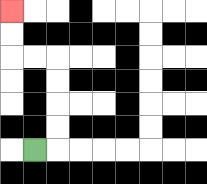{'start': '[1, 6]', 'end': '[0, 0]', 'path_directions': 'R,U,U,U,U,L,L,U,U', 'path_coordinates': '[[1, 6], [2, 6], [2, 5], [2, 4], [2, 3], [2, 2], [1, 2], [0, 2], [0, 1], [0, 0]]'}